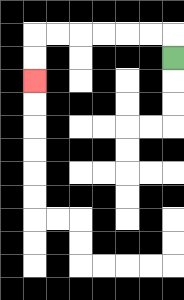{'start': '[7, 2]', 'end': '[1, 3]', 'path_directions': 'U,L,L,L,L,L,L,D,D', 'path_coordinates': '[[7, 2], [7, 1], [6, 1], [5, 1], [4, 1], [3, 1], [2, 1], [1, 1], [1, 2], [1, 3]]'}